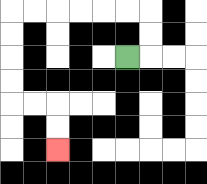{'start': '[5, 2]', 'end': '[2, 6]', 'path_directions': 'R,U,U,L,L,L,L,L,L,D,D,D,D,R,R,D,D', 'path_coordinates': '[[5, 2], [6, 2], [6, 1], [6, 0], [5, 0], [4, 0], [3, 0], [2, 0], [1, 0], [0, 0], [0, 1], [0, 2], [0, 3], [0, 4], [1, 4], [2, 4], [2, 5], [2, 6]]'}